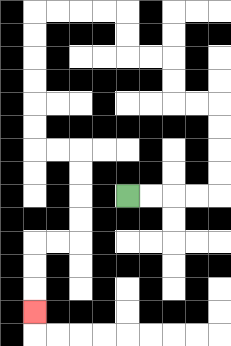{'start': '[5, 8]', 'end': '[1, 13]', 'path_directions': 'R,R,R,R,U,U,U,U,L,L,U,U,L,L,U,U,L,L,L,L,D,D,D,D,D,D,R,R,D,D,D,D,L,L,D,D,D', 'path_coordinates': '[[5, 8], [6, 8], [7, 8], [8, 8], [9, 8], [9, 7], [9, 6], [9, 5], [9, 4], [8, 4], [7, 4], [7, 3], [7, 2], [6, 2], [5, 2], [5, 1], [5, 0], [4, 0], [3, 0], [2, 0], [1, 0], [1, 1], [1, 2], [1, 3], [1, 4], [1, 5], [1, 6], [2, 6], [3, 6], [3, 7], [3, 8], [3, 9], [3, 10], [2, 10], [1, 10], [1, 11], [1, 12], [1, 13]]'}